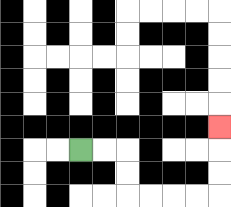{'start': '[3, 6]', 'end': '[9, 5]', 'path_directions': 'R,R,D,D,R,R,R,R,U,U,U', 'path_coordinates': '[[3, 6], [4, 6], [5, 6], [5, 7], [5, 8], [6, 8], [7, 8], [8, 8], [9, 8], [9, 7], [9, 6], [9, 5]]'}